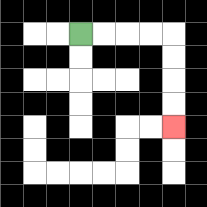{'start': '[3, 1]', 'end': '[7, 5]', 'path_directions': 'R,R,R,R,D,D,D,D', 'path_coordinates': '[[3, 1], [4, 1], [5, 1], [6, 1], [7, 1], [7, 2], [7, 3], [7, 4], [7, 5]]'}